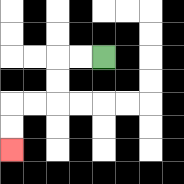{'start': '[4, 2]', 'end': '[0, 6]', 'path_directions': 'L,L,D,D,L,L,D,D', 'path_coordinates': '[[4, 2], [3, 2], [2, 2], [2, 3], [2, 4], [1, 4], [0, 4], [0, 5], [0, 6]]'}